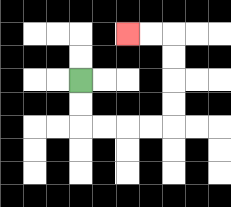{'start': '[3, 3]', 'end': '[5, 1]', 'path_directions': 'D,D,R,R,R,R,U,U,U,U,L,L', 'path_coordinates': '[[3, 3], [3, 4], [3, 5], [4, 5], [5, 5], [6, 5], [7, 5], [7, 4], [7, 3], [7, 2], [7, 1], [6, 1], [5, 1]]'}